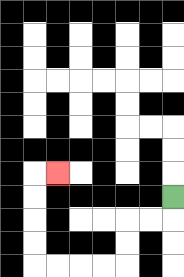{'start': '[7, 8]', 'end': '[2, 7]', 'path_directions': 'D,L,L,D,D,L,L,L,L,U,U,U,U,R', 'path_coordinates': '[[7, 8], [7, 9], [6, 9], [5, 9], [5, 10], [5, 11], [4, 11], [3, 11], [2, 11], [1, 11], [1, 10], [1, 9], [1, 8], [1, 7], [2, 7]]'}